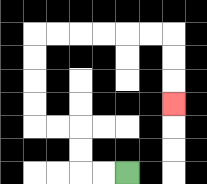{'start': '[5, 7]', 'end': '[7, 4]', 'path_directions': 'L,L,U,U,L,L,U,U,U,U,R,R,R,R,R,R,D,D,D', 'path_coordinates': '[[5, 7], [4, 7], [3, 7], [3, 6], [3, 5], [2, 5], [1, 5], [1, 4], [1, 3], [1, 2], [1, 1], [2, 1], [3, 1], [4, 1], [5, 1], [6, 1], [7, 1], [7, 2], [7, 3], [7, 4]]'}